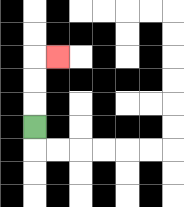{'start': '[1, 5]', 'end': '[2, 2]', 'path_directions': 'U,U,U,R', 'path_coordinates': '[[1, 5], [1, 4], [1, 3], [1, 2], [2, 2]]'}